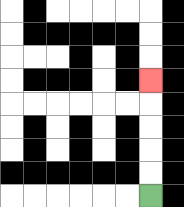{'start': '[6, 8]', 'end': '[6, 3]', 'path_directions': 'U,U,U,U,U', 'path_coordinates': '[[6, 8], [6, 7], [6, 6], [6, 5], [6, 4], [6, 3]]'}